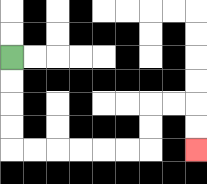{'start': '[0, 2]', 'end': '[8, 6]', 'path_directions': 'D,D,D,D,R,R,R,R,R,R,U,U,R,R,D,D', 'path_coordinates': '[[0, 2], [0, 3], [0, 4], [0, 5], [0, 6], [1, 6], [2, 6], [3, 6], [4, 6], [5, 6], [6, 6], [6, 5], [6, 4], [7, 4], [8, 4], [8, 5], [8, 6]]'}